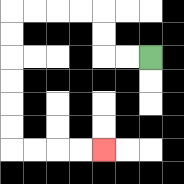{'start': '[6, 2]', 'end': '[4, 6]', 'path_directions': 'L,L,U,U,L,L,L,L,D,D,D,D,D,D,R,R,R,R', 'path_coordinates': '[[6, 2], [5, 2], [4, 2], [4, 1], [4, 0], [3, 0], [2, 0], [1, 0], [0, 0], [0, 1], [0, 2], [0, 3], [0, 4], [0, 5], [0, 6], [1, 6], [2, 6], [3, 6], [4, 6]]'}